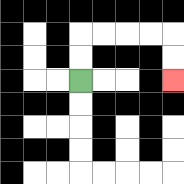{'start': '[3, 3]', 'end': '[7, 3]', 'path_directions': 'U,U,R,R,R,R,D,D', 'path_coordinates': '[[3, 3], [3, 2], [3, 1], [4, 1], [5, 1], [6, 1], [7, 1], [7, 2], [7, 3]]'}